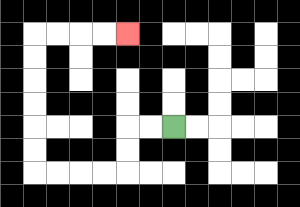{'start': '[7, 5]', 'end': '[5, 1]', 'path_directions': 'L,L,D,D,L,L,L,L,U,U,U,U,U,U,R,R,R,R', 'path_coordinates': '[[7, 5], [6, 5], [5, 5], [5, 6], [5, 7], [4, 7], [3, 7], [2, 7], [1, 7], [1, 6], [1, 5], [1, 4], [1, 3], [1, 2], [1, 1], [2, 1], [3, 1], [4, 1], [5, 1]]'}